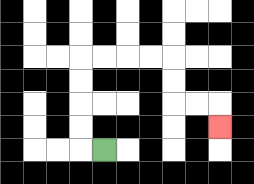{'start': '[4, 6]', 'end': '[9, 5]', 'path_directions': 'L,U,U,U,U,R,R,R,R,D,D,R,R,D', 'path_coordinates': '[[4, 6], [3, 6], [3, 5], [3, 4], [3, 3], [3, 2], [4, 2], [5, 2], [6, 2], [7, 2], [7, 3], [7, 4], [8, 4], [9, 4], [9, 5]]'}